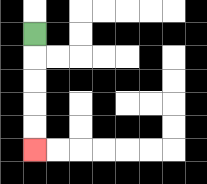{'start': '[1, 1]', 'end': '[1, 6]', 'path_directions': 'D,D,D,D,D', 'path_coordinates': '[[1, 1], [1, 2], [1, 3], [1, 4], [1, 5], [1, 6]]'}